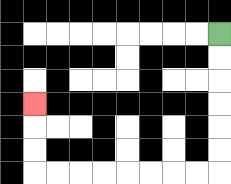{'start': '[9, 1]', 'end': '[1, 4]', 'path_directions': 'D,D,D,D,D,D,L,L,L,L,L,L,L,L,U,U,U', 'path_coordinates': '[[9, 1], [9, 2], [9, 3], [9, 4], [9, 5], [9, 6], [9, 7], [8, 7], [7, 7], [6, 7], [5, 7], [4, 7], [3, 7], [2, 7], [1, 7], [1, 6], [1, 5], [1, 4]]'}